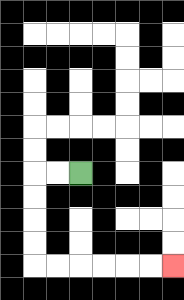{'start': '[3, 7]', 'end': '[7, 11]', 'path_directions': 'L,L,D,D,D,D,R,R,R,R,R,R', 'path_coordinates': '[[3, 7], [2, 7], [1, 7], [1, 8], [1, 9], [1, 10], [1, 11], [2, 11], [3, 11], [4, 11], [5, 11], [6, 11], [7, 11]]'}